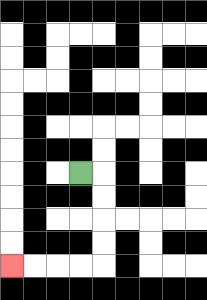{'start': '[3, 7]', 'end': '[0, 11]', 'path_directions': 'R,D,D,D,D,L,L,L,L', 'path_coordinates': '[[3, 7], [4, 7], [4, 8], [4, 9], [4, 10], [4, 11], [3, 11], [2, 11], [1, 11], [0, 11]]'}